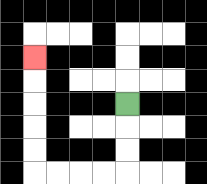{'start': '[5, 4]', 'end': '[1, 2]', 'path_directions': 'D,D,D,L,L,L,L,U,U,U,U,U', 'path_coordinates': '[[5, 4], [5, 5], [5, 6], [5, 7], [4, 7], [3, 7], [2, 7], [1, 7], [1, 6], [1, 5], [1, 4], [1, 3], [1, 2]]'}